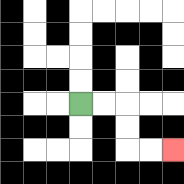{'start': '[3, 4]', 'end': '[7, 6]', 'path_directions': 'R,R,D,D,R,R', 'path_coordinates': '[[3, 4], [4, 4], [5, 4], [5, 5], [5, 6], [6, 6], [7, 6]]'}